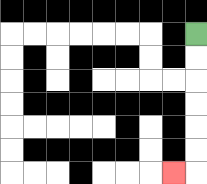{'start': '[8, 1]', 'end': '[7, 7]', 'path_directions': 'D,D,D,D,D,D,L', 'path_coordinates': '[[8, 1], [8, 2], [8, 3], [8, 4], [8, 5], [8, 6], [8, 7], [7, 7]]'}